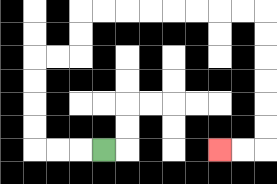{'start': '[4, 6]', 'end': '[9, 6]', 'path_directions': 'L,L,L,U,U,U,U,R,R,U,U,R,R,R,R,R,R,R,R,D,D,D,D,D,D,L,L', 'path_coordinates': '[[4, 6], [3, 6], [2, 6], [1, 6], [1, 5], [1, 4], [1, 3], [1, 2], [2, 2], [3, 2], [3, 1], [3, 0], [4, 0], [5, 0], [6, 0], [7, 0], [8, 0], [9, 0], [10, 0], [11, 0], [11, 1], [11, 2], [11, 3], [11, 4], [11, 5], [11, 6], [10, 6], [9, 6]]'}